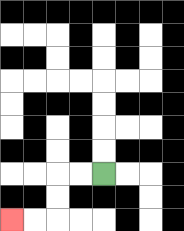{'start': '[4, 7]', 'end': '[0, 9]', 'path_directions': 'L,L,D,D,L,L', 'path_coordinates': '[[4, 7], [3, 7], [2, 7], [2, 8], [2, 9], [1, 9], [0, 9]]'}